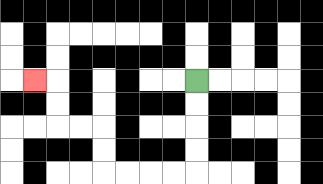{'start': '[8, 3]', 'end': '[1, 3]', 'path_directions': 'D,D,D,D,L,L,L,L,U,U,L,L,U,U,L', 'path_coordinates': '[[8, 3], [8, 4], [8, 5], [8, 6], [8, 7], [7, 7], [6, 7], [5, 7], [4, 7], [4, 6], [4, 5], [3, 5], [2, 5], [2, 4], [2, 3], [1, 3]]'}